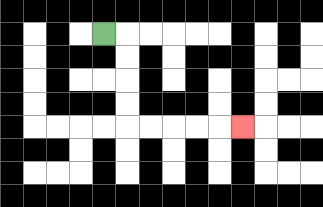{'start': '[4, 1]', 'end': '[10, 5]', 'path_directions': 'R,D,D,D,D,R,R,R,R,R', 'path_coordinates': '[[4, 1], [5, 1], [5, 2], [5, 3], [5, 4], [5, 5], [6, 5], [7, 5], [8, 5], [9, 5], [10, 5]]'}